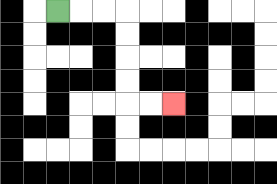{'start': '[2, 0]', 'end': '[7, 4]', 'path_directions': 'R,R,R,D,D,D,D,R,R', 'path_coordinates': '[[2, 0], [3, 0], [4, 0], [5, 0], [5, 1], [5, 2], [5, 3], [5, 4], [6, 4], [7, 4]]'}